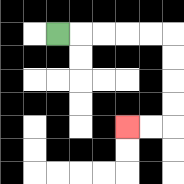{'start': '[2, 1]', 'end': '[5, 5]', 'path_directions': 'R,R,R,R,R,D,D,D,D,L,L', 'path_coordinates': '[[2, 1], [3, 1], [4, 1], [5, 1], [6, 1], [7, 1], [7, 2], [7, 3], [7, 4], [7, 5], [6, 5], [5, 5]]'}